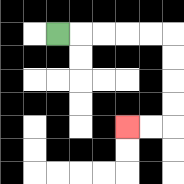{'start': '[2, 1]', 'end': '[5, 5]', 'path_directions': 'R,R,R,R,R,D,D,D,D,L,L', 'path_coordinates': '[[2, 1], [3, 1], [4, 1], [5, 1], [6, 1], [7, 1], [7, 2], [7, 3], [7, 4], [7, 5], [6, 5], [5, 5]]'}